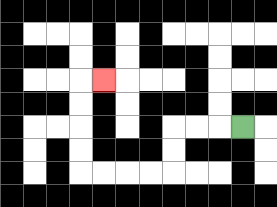{'start': '[10, 5]', 'end': '[4, 3]', 'path_directions': 'L,L,L,D,D,L,L,L,L,U,U,U,U,R', 'path_coordinates': '[[10, 5], [9, 5], [8, 5], [7, 5], [7, 6], [7, 7], [6, 7], [5, 7], [4, 7], [3, 7], [3, 6], [3, 5], [3, 4], [3, 3], [4, 3]]'}